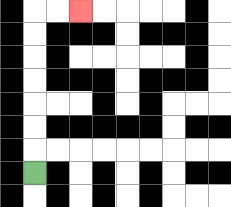{'start': '[1, 7]', 'end': '[3, 0]', 'path_directions': 'U,U,U,U,U,U,U,R,R', 'path_coordinates': '[[1, 7], [1, 6], [1, 5], [1, 4], [1, 3], [1, 2], [1, 1], [1, 0], [2, 0], [3, 0]]'}